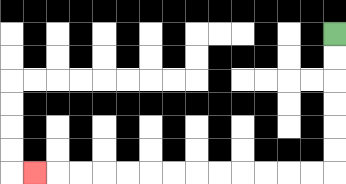{'start': '[14, 1]', 'end': '[1, 7]', 'path_directions': 'D,D,D,D,D,D,L,L,L,L,L,L,L,L,L,L,L,L,L', 'path_coordinates': '[[14, 1], [14, 2], [14, 3], [14, 4], [14, 5], [14, 6], [14, 7], [13, 7], [12, 7], [11, 7], [10, 7], [9, 7], [8, 7], [7, 7], [6, 7], [5, 7], [4, 7], [3, 7], [2, 7], [1, 7]]'}